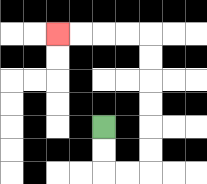{'start': '[4, 5]', 'end': '[2, 1]', 'path_directions': 'D,D,R,R,U,U,U,U,U,U,L,L,L,L', 'path_coordinates': '[[4, 5], [4, 6], [4, 7], [5, 7], [6, 7], [6, 6], [6, 5], [6, 4], [6, 3], [6, 2], [6, 1], [5, 1], [4, 1], [3, 1], [2, 1]]'}